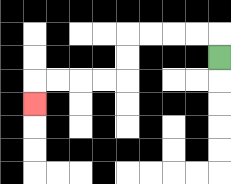{'start': '[9, 2]', 'end': '[1, 4]', 'path_directions': 'U,L,L,L,L,D,D,L,L,L,L,D', 'path_coordinates': '[[9, 2], [9, 1], [8, 1], [7, 1], [6, 1], [5, 1], [5, 2], [5, 3], [4, 3], [3, 3], [2, 3], [1, 3], [1, 4]]'}